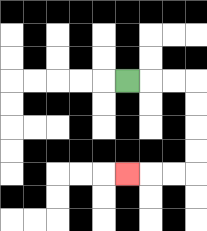{'start': '[5, 3]', 'end': '[5, 7]', 'path_directions': 'R,R,R,D,D,D,D,L,L,L', 'path_coordinates': '[[5, 3], [6, 3], [7, 3], [8, 3], [8, 4], [8, 5], [8, 6], [8, 7], [7, 7], [6, 7], [5, 7]]'}